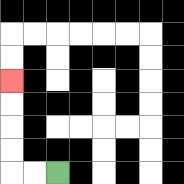{'start': '[2, 7]', 'end': '[0, 3]', 'path_directions': 'L,L,U,U,U,U', 'path_coordinates': '[[2, 7], [1, 7], [0, 7], [0, 6], [0, 5], [0, 4], [0, 3]]'}